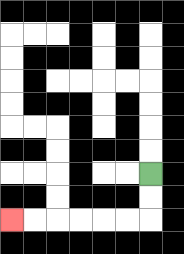{'start': '[6, 7]', 'end': '[0, 9]', 'path_directions': 'D,D,L,L,L,L,L,L', 'path_coordinates': '[[6, 7], [6, 8], [6, 9], [5, 9], [4, 9], [3, 9], [2, 9], [1, 9], [0, 9]]'}